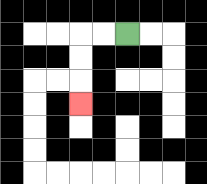{'start': '[5, 1]', 'end': '[3, 4]', 'path_directions': 'L,L,D,D,D', 'path_coordinates': '[[5, 1], [4, 1], [3, 1], [3, 2], [3, 3], [3, 4]]'}